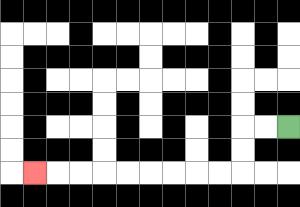{'start': '[12, 5]', 'end': '[1, 7]', 'path_directions': 'L,L,D,D,L,L,L,L,L,L,L,L,L', 'path_coordinates': '[[12, 5], [11, 5], [10, 5], [10, 6], [10, 7], [9, 7], [8, 7], [7, 7], [6, 7], [5, 7], [4, 7], [3, 7], [2, 7], [1, 7]]'}